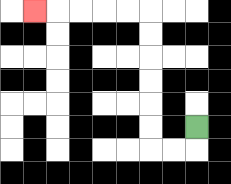{'start': '[8, 5]', 'end': '[1, 0]', 'path_directions': 'D,L,L,U,U,U,U,U,U,L,L,L,L,L', 'path_coordinates': '[[8, 5], [8, 6], [7, 6], [6, 6], [6, 5], [6, 4], [6, 3], [6, 2], [6, 1], [6, 0], [5, 0], [4, 0], [3, 0], [2, 0], [1, 0]]'}